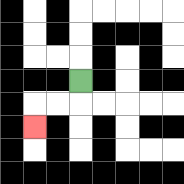{'start': '[3, 3]', 'end': '[1, 5]', 'path_directions': 'D,L,L,D', 'path_coordinates': '[[3, 3], [3, 4], [2, 4], [1, 4], [1, 5]]'}